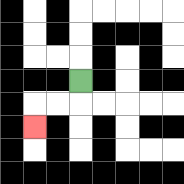{'start': '[3, 3]', 'end': '[1, 5]', 'path_directions': 'D,L,L,D', 'path_coordinates': '[[3, 3], [3, 4], [2, 4], [1, 4], [1, 5]]'}